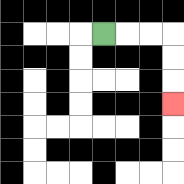{'start': '[4, 1]', 'end': '[7, 4]', 'path_directions': 'R,R,R,D,D,D', 'path_coordinates': '[[4, 1], [5, 1], [6, 1], [7, 1], [7, 2], [7, 3], [7, 4]]'}